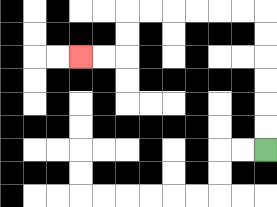{'start': '[11, 6]', 'end': '[3, 2]', 'path_directions': 'U,U,U,U,U,U,L,L,L,L,L,L,D,D,L,L', 'path_coordinates': '[[11, 6], [11, 5], [11, 4], [11, 3], [11, 2], [11, 1], [11, 0], [10, 0], [9, 0], [8, 0], [7, 0], [6, 0], [5, 0], [5, 1], [5, 2], [4, 2], [3, 2]]'}